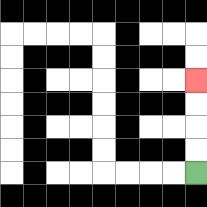{'start': '[8, 7]', 'end': '[8, 3]', 'path_directions': 'U,U,U,U', 'path_coordinates': '[[8, 7], [8, 6], [8, 5], [8, 4], [8, 3]]'}